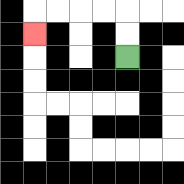{'start': '[5, 2]', 'end': '[1, 1]', 'path_directions': 'U,U,L,L,L,L,D', 'path_coordinates': '[[5, 2], [5, 1], [5, 0], [4, 0], [3, 0], [2, 0], [1, 0], [1, 1]]'}